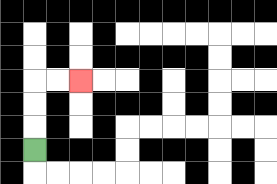{'start': '[1, 6]', 'end': '[3, 3]', 'path_directions': 'U,U,U,R,R', 'path_coordinates': '[[1, 6], [1, 5], [1, 4], [1, 3], [2, 3], [3, 3]]'}